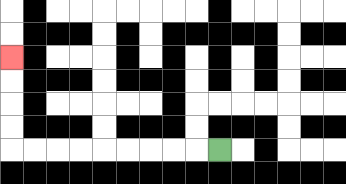{'start': '[9, 6]', 'end': '[0, 2]', 'path_directions': 'L,L,L,L,L,L,L,L,L,U,U,U,U', 'path_coordinates': '[[9, 6], [8, 6], [7, 6], [6, 6], [5, 6], [4, 6], [3, 6], [2, 6], [1, 6], [0, 6], [0, 5], [0, 4], [0, 3], [0, 2]]'}